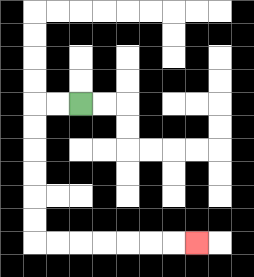{'start': '[3, 4]', 'end': '[8, 10]', 'path_directions': 'L,L,D,D,D,D,D,D,R,R,R,R,R,R,R', 'path_coordinates': '[[3, 4], [2, 4], [1, 4], [1, 5], [1, 6], [1, 7], [1, 8], [1, 9], [1, 10], [2, 10], [3, 10], [4, 10], [5, 10], [6, 10], [7, 10], [8, 10]]'}